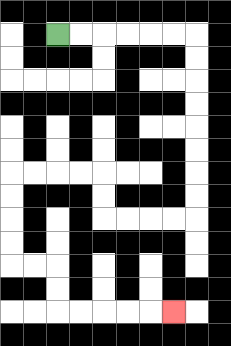{'start': '[2, 1]', 'end': '[7, 13]', 'path_directions': 'R,R,R,R,R,R,D,D,D,D,D,D,D,D,L,L,L,L,U,U,L,L,L,L,D,D,D,D,R,R,D,D,R,R,R,R,R', 'path_coordinates': '[[2, 1], [3, 1], [4, 1], [5, 1], [6, 1], [7, 1], [8, 1], [8, 2], [8, 3], [8, 4], [8, 5], [8, 6], [8, 7], [8, 8], [8, 9], [7, 9], [6, 9], [5, 9], [4, 9], [4, 8], [4, 7], [3, 7], [2, 7], [1, 7], [0, 7], [0, 8], [0, 9], [0, 10], [0, 11], [1, 11], [2, 11], [2, 12], [2, 13], [3, 13], [4, 13], [5, 13], [6, 13], [7, 13]]'}